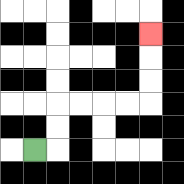{'start': '[1, 6]', 'end': '[6, 1]', 'path_directions': 'R,U,U,R,R,R,R,U,U,U', 'path_coordinates': '[[1, 6], [2, 6], [2, 5], [2, 4], [3, 4], [4, 4], [5, 4], [6, 4], [6, 3], [6, 2], [6, 1]]'}